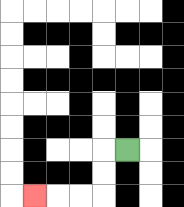{'start': '[5, 6]', 'end': '[1, 8]', 'path_directions': 'L,D,D,L,L,L', 'path_coordinates': '[[5, 6], [4, 6], [4, 7], [4, 8], [3, 8], [2, 8], [1, 8]]'}